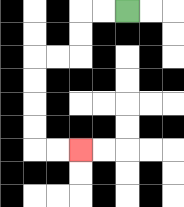{'start': '[5, 0]', 'end': '[3, 6]', 'path_directions': 'L,L,D,D,L,L,D,D,D,D,R,R', 'path_coordinates': '[[5, 0], [4, 0], [3, 0], [3, 1], [3, 2], [2, 2], [1, 2], [1, 3], [1, 4], [1, 5], [1, 6], [2, 6], [3, 6]]'}